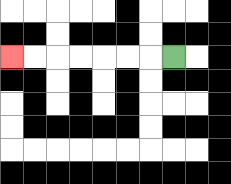{'start': '[7, 2]', 'end': '[0, 2]', 'path_directions': 'L,L,L,L,L,L,L', 'path_coordinates': '[[7, 2], [6, 2], [5, 2], [4, 2], [3, 2], [2, 2], [1, 2], [0, 2]]'}